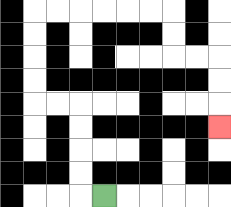{'start': '[4, 8]', 'end': '[9, 5]', 'path_directions': 'L,U,U,U,U,L,L,U,U,U,U,R,R,R,R,R,R,D,D,R,R,D,D,D', 'path_coordinates': '[[4, 8], [3, 8], [3, 7], [3, 6], [3, 5], [3, 4], [2, 4], [1, 4], [1, 3], [1, 2], [1, 1], [1, 0], [2, 0], [3, 0], [4, 0], [5, 0], [6, 0], [7, 0], [7, 1], [7, 2], [8, 2], [9, 2], [9, 3], [9, 4], [9, 5]]'}